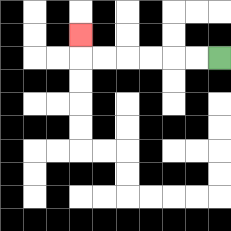{'start': '[9, 2]', 'end': '[3, 1]', 'path_directions': 'L,L,L,L,L,L,U', 'path_coordinates': '[[9, 2], [8, 2], [7, 2], [6, 2], [5, 2], [4, 2], [3, 2], [3, 1]]'}